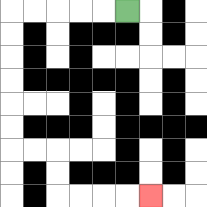{'start': '[5, 0]', 'end': '[6, 8]', 'path_directions': 'L,L,L,L,L,D,D,D,D,D,D,R,R,D,D,R,R,R,R', 'path_coordinates': '[[5, 0], [4, 0], [3, 0], [2, 0], [1, 0], [0, 0], [0, 1], [0, 2], [0, 3], [0, 4], [0, 5], [0, 6], [1, 6], [2, 6], [2, 7], [2, 8], [3, 8], [4, 8], [5, 8], [6, 8]]'}